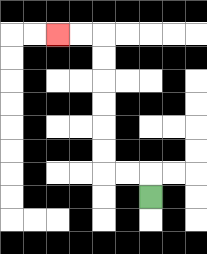{'start': '[6, 8]', 'end': '[2, 1]', 'path_directions': 'U,L,L,U,U,U,U,U,U,L,L', 'path_coordinates': '[[6, 8], [6, 7], [5, 7], [4, 7], [4, 6], [4, 5], [4, 4], [4, 3], [4, 2], [4, 1], [3, 1], [2, 1]]'}